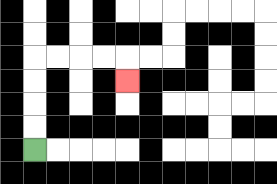{'start': '[1, 6]', 'end': '[5, 3]', 'path_directions': 'U,U,U,U,R,R,R,R,D', 'path_coordinates': '[[1, 6], [1, 5], [1, 4], [1, 3], [1, 2], [2, 2], [3, 2], [4, 2], [5, 2], [5, 3]]'}